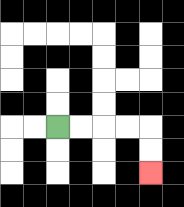{'start': '[2, 5]', 'end': '[6, 7]', 'path_directions': 'R,R,R,R,D,D', 'path_coordinates': '[[2, 5], [3, 5], [4, 5], [5, 5], [6, 5], [6, 6], [6, 7]]'}